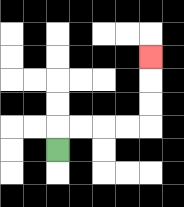{'start': '[2, 6]', 'end': '[6, 2]', 'path_directions': 'U,R,R,R,R,U,U,U', 'path_coordinates': '[[2, 6], [2, 5], [3, 5], [4, 5], [5, 5], [6, 5], [6, 4], [6, 3], [6, 2]]'}